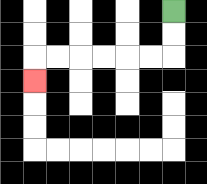{'start': '[7, 0]', 'end': '[1, 3]', 'path_directions': 'D,D,L,L,L,L,L,L,D', 'path_coordinates': '[[7, 0], [7, 1], [7, 2], [6, 2], [5, 2], [4, 2], [3, 2], [2, 2], [1, 2], [1, 3]]'}